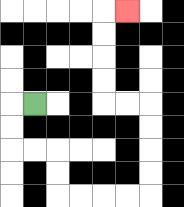{'start': '[1, 4]', 'end': '[5, 0]', 'path_directions': 'L,D,D,R,R,D,D,R,R,R,R,U,U,U,U,L,L,U,U,U,U,R', 'path_coordinates': '[[1, 4], [0, 4], [0, 5], [0, 6], [1, 6], [2, 6], [2, 7], [2, 8], [3, 8], [4, 8], [5, 8], [6, 8], [6, 7], [6, 6], [6, 5], [6, 4], [5, 4], [4, 4], [4, 3], [4, 2], [4, 1], [4, 0], [5, 0]]'}